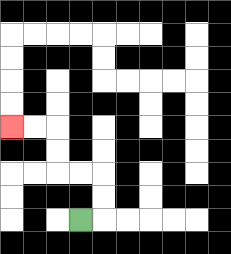{'start': '[3, 9]', 'end': '[0, 5]', 'path_directions': 'R,U,U,L,L,U,U,L,L', 'path_coordinates': '[[3, 9], [4, 9], [4, 8], [4, 7], [3, 7], [2, 7], [2, 6], [2, 5], [1, 5], [0, 5]]'}